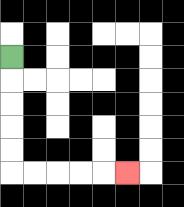{'start': '[0, 2]', 'end': '[5, 7]', 'path_directions': 'D,D,D,D,D,R,R,R,R,R', 'path_coordinates': '[[0, 2], [0, 3], [0, 4], [0, 5], [0, 6], [0, 7], [1, 7], [2, 7], [3, 7], [4, 7], [5, 7]]'}